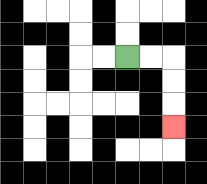{'start': '[5, 2]', 'end': '[7, 5]', 'path_directions': 'R,R,D,D,D', 'path_coordinates': '[[5, 2], [6, 2], [7, 2], [7, 3], [7, 4], [7, 5]]'}